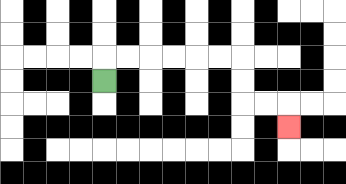{'start': '[4, 3]', 'end': '[12, 5]', 'path_directions': 'U,R,R,R,R,R,R,D,D,R,R,D', 'path_coordinates': '[[4, 3], [4, 2], [5, 2], [6, 2], [7, 2], [8, 2], [9, 2], [10, 2], [10, 3], [10, 4], [11, 4], [12, 4], [12, 5]]'}